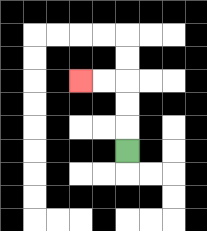{'start': '[5, 6]', 'end': '[3, 3]', 'path_directions': 'U,U,U,L,L', 'path_coordinates': '[[5, 6], [5, 5], [5, 4], [5, 3], [4, 3], [3, 3]]'}